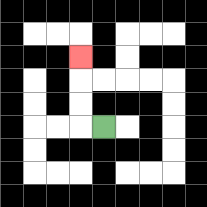{'start': '[4, 5]', 'end': '[3, 2]', 'path_directions': 'L,U,U,U', 'path_coordinates': '[[4, 5], [3, 5], [3, 4], [3, 3], [3, 2]]'}